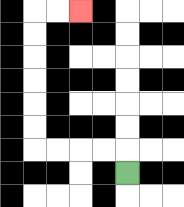{'start': '[5, 7]', 'end': '[3, 0]', 'path_directions': 'U,L,L,L,L,U,U,U,U,U,U,R,R', 'path_coordinates': '[[5, 7], [5, 6], [4, 6], [3, 6], [2, 6], [1, 6], [1, 5], [1, 4], [1, 3], [1, 2], [1, 1], [1, 0], [2, 0], [3, 0]]'}